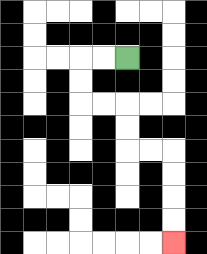{'start': '[5, 2]', 'end': '[7, 10]', 'path_directions': 'L,L,D,D,R,R,D,D,R,R,D,D,D,D', 'path_coordinates': '[[5, 2], [4, 2], [3, 2], [3, 3], [3, 4], [4, 4], [5, 4], [5, 5], [5, 6], [6, 6], [7, 6], [7, 7], [7, 8], [7, 9], [7, 10]]'}